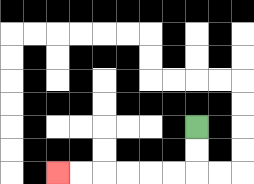{'start': '[8, 5]', 'end': '[2, 7]', 'path_directions': 'D,D,L,L,L,L,L,L', 'path_coordinates': '[[8, 5], [8, 6], [8, 7], [7, 7], [6, 7], [5, 7], [4, 7], [3, 7], [2, 7]]'}